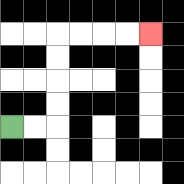{'start': '[0, 5]', 'end': '[6, 1]', 'path_directions': 'R,R,U,U,U,U,R,R,R,R', 'path_coordinates': '[[0, 5], [1, 5], [2, 5], [2, 4], [2, 3], [2, 2], [2, 1], [3, 1], [4, 1], [5, 1], [6, 1]]'}